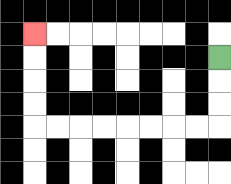{'start': '[9, 2]', 'end': '[1, 1]', 'path_directions': 'D,D,D,L,L,L,L,L,L,L,L,U,U,U,U', 'path_coordinates': '[[9, 2], [9, 3], [9, 4], [9, 5], [8, 5], [7, 5], [6, 5], [5, 5], [4, 5], [3, 5], [2, 5], [1, 5], [1, 4], [1, 3], [1, 2], [1, 1]]'}